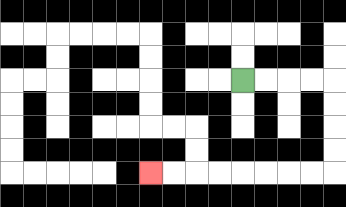{'start': '[10, 3]', 'end': '[6, 7]', 'path_directions': 'R,R,R,R,D,D,D,D,L,L,L,L,L,L,L,L', 'path_coordinates': '[[10, 3], [11, 3], [12, 3], [13, 3], [14, 3], [14, 4], [14, 5], [14, 6], [14, 7], [13, 7], [12, 7], [11, 7], [10, 7], [9, 7], [8, 7], [7, 7], [6, 7]]'}